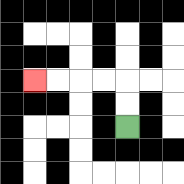{'start': '[5, 5]', 'end': '[1, 3]', 'path_directions': 'U,U,L,L,L,L', 'path_coordinates': '[[5, 5], [5, 4], [5, 3], [4, 3], [3, 3], [2, 3], [1, 3]]'}